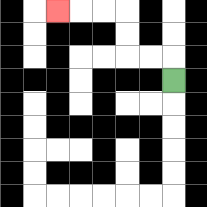{'start': '[7, 3]', 'end': '[2, 0]', 'path_directions': 'U,L,L,U,U,L,L,L', 'path_coordinates': '[[7, 3], [7, 2], [6, 2], [5, 2], [5, 1], [5, 0], [4, 0], [3, 0], [2, 0]]'}